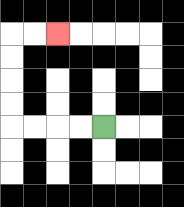{'start': '[4, 5]', 'end': '[2, 1]', 'path_directions': 'L,L,L,L,U,U,U,U,R,R', 'path_coordinates': '[[4, 5], [3, 5], [2, 5], [1, 5], [0, 5], [0, 4], [0, 3], [0, 2], [0, 1], [1, 1], [2, 1]]'}